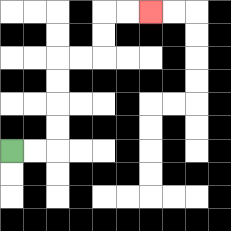{'start': '[0, 6]', 'end': '[6, 0]', 'path_directions': 'R,R,U,U,U,U,R,R,U,U,R,R', 'path_coordinates': '[[0, 6], [1, 6], [2, 6], [2, 5], [2, 4], [2, 3], [2, 2], [3, 2], [4, 2], [4, 1], [4, 0], [5, 0], [6, 0]]'}